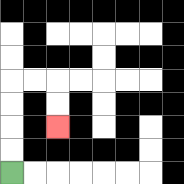{'start': '[0, 7]', 'end': '[2, 5]', 'path_directions': 'U,U,U,U,R,R,D,D', 'path_coordinates': '[[0, 7], [0, 6], [0, 5], [0, 4], [0, 3], [1, 3], [2, 3], [2, 4], [2, 5]]'}